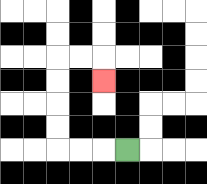{'start': '[5, 6]', 'end': '[4, 3]', 'path_directions': 'L,L,L,U,U,U,U,R,R,D', 'path_coordinates': '[[5, 6], [4, 6], [3, 6], [2, 6], [2, 5], [2, 4], [2, 3], [2, 2], [3, 2], [4, 2], [4, 3]]'}